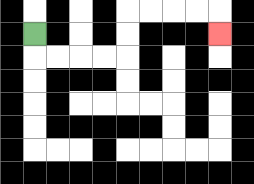{'start': '[1, 1]', 'end': '[9, 1]', 'path_directions': 'D,R,R,R,R,U,U,R,R,R,R,D', 'path_coordinates': '[[1, 1], [1, 2], [2, 2], [3, 2], [4, 2], [5, 2], [5, 1], [5, 0], [6, 0], [7, 0], [8, 0], [9, 0], [9, 1]]'}